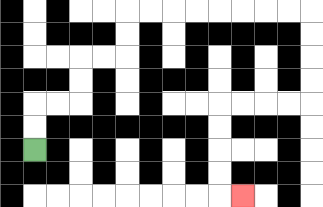{'start': '[1, 6]', 'end': '[10, 8]', 'path_directions': 'U,U,R,R,U,U,R,R,U,U,R,R,R,R,R,R,R,R,D,D,D,D,L,L,L,L,D,D,D,D,R', 'path_coordinates': '[[1, 6], [1, 5], [1, 4], [2, 4], [3, 4], [3, 3], [3, 2], [4, 2], [5, 2], [5, 1], [5, 0], [6, 0], [7, 0], [8, 0], [9, 0], [10, 0], [11, 0], [12, 0], [13, 0], [13, 1], [13, 2], [13, 3], [13, 4], [12, 4], [11, 4], [10, 4], [9, 4], [9, 5], [9, 6], [9, 7], [9, 8], [10, 8]]'}